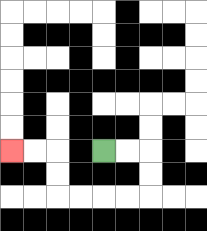{'start': '[4, 6]', 'end': '[0, 6]', 'path_directions': 'R,R,D,D,L,L,L,L,U,U,L,L', 'path_coordinates': '[[4, 6], [5, 6], [6, 6], [6, 7], [6, 8], [5, 8], [4, 8], [3, 8], [2, 8], [2, 7], [2, 6], [1, 6], [0, 6]]'}